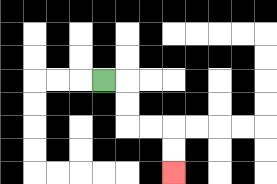{'start': '[4, 3]', 'end': '[7, 7]', 'path_directions': 'R,D,D,R,R,D,D', 'path_coordinates': '[[4, 3], [5, 3], [5, 4], [5, 5], [6, 5], [7, 5], [7, 6], [7, 7]]'}